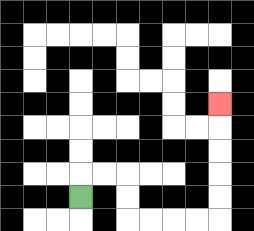{'start': '[3, 8]', 'end': '[9, 4]', 'path_directions': 'U,R,R,D,D,R,R,R,R,U,U,U,U,U', 'path_coordinates': '[[3, 8], [3, 7], [4, 7], [5, 7], [5, 8], [5, 9], [6, 9], [7, 9], [8, 9], [9, 9], [9, 8], [9, 7], [9, 6], [9, 5], [9, 4]]'}